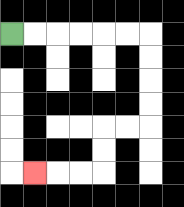{'start': '[0, 1]', 'end': '[1, 7]', 'path_directions': 'R,R,R,R,R,R,D,D,D,D,L,L,D,D,L,L,L', 'path_coordinates': '[[0, 1], [1, 1], [2, 1], [3, 1], [4, 1], [5, 1], [6, 1], [6, 2], [6, 3], [6, 4], [6, 5], [5, 5], [4, 5], [4, 6], [4, 7], [3, 7], [2, 7], [1, 7]]'}